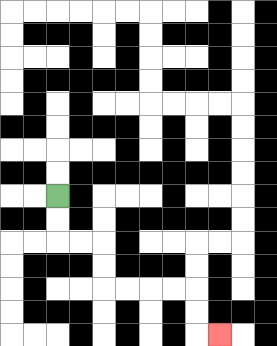{'start': '[2, 8]', 'end': '[9, 14]', 'path_directions': 'D,D,R,R,D,D,R,R,R,R,D,D,R', 'path_coordinates': '[[2, 8], [2, 9], [2, 10], [3, 10], [4, 10], [4, 11], [4, 12], [5, 12], [6, 12], [7, 12], [8, 12], [8, 13], [8, 14], [9, 14]]'}